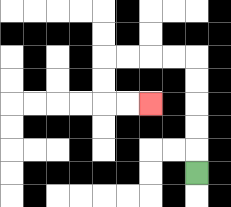{'start': '[8, 7]', 'end': '[6, 4]', 'path_directions': 'U,U,U,U,U,L,L,L,L,D,D,R,R', 'path_coordinates': '[[8, 7], [8, 6], [8, 5], [8, 4], [8, 3], [8, 2], [7, 2], [6, 2], [5, 2], [4, 2], [4, 3], [4, 4], [5, 4], [6, 4]]'}